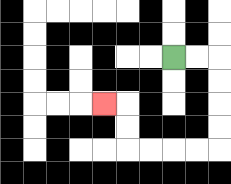{'start': '[7, 2]', 'end': '[4, 4]', 'path_directions': 'R,R,D,D,D,D,L,L,L,L,U,U,L', 'path_coordinates': '[[7, 2], [8, 2], [9, 2], [9, 3], [9, 4], [9, 5], [9, 6], [8, 6], [7, 6], [6, 6], [5, 6], [5, 5], [5, 4], [4, 4]]'}